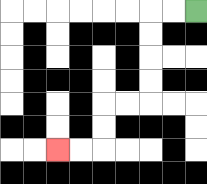{'start': '[8, 0]', 'end': '[2, 6]', 'path_directions': 'L,L,D,D,D,D,L,L,D,D,L,L', 'path_coordinates': '[[8, 0], [7, 0], [6, 0], [6, 1], [6, 2], [6, 3], [6, 4], [5, 4], [4, 4], [4, 5], [4, 6], [3, 6], [2, 6]]'}